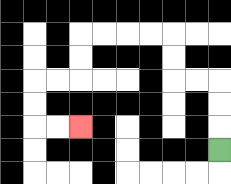{'start': '[9, 6]', 'end': '[3, 5]', 'path_directions': 'U,U,U,L,L,U,U,L,L,L,L,D,D,L,L,D,D,R,R', 'path_coordinates': '[[9, 6], [9, 5], [9, 4], [9, 3], [8, 3], [7, 3], [7, 2], [7, 1], [6, 1], [5, 1], [4, 1], [3, 1], [3, 2], [3, 3], [2, 3], [1, 3], [1, 4], [1, 5], [2, 5], [3, 5]]'}